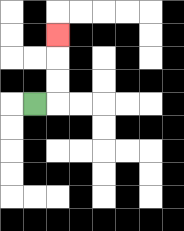{'start': '[1, 4]', 'end': '[2, 1]', 'path_directions': 'R,U,U,U', 'path_coordinates': '[[1, 4], [2, 4], [2, 3], [2, 2], [2, 1]]'}